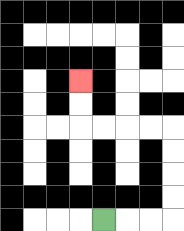{'start': '[4, 9]', 'end': '[3, 3]', 'path_directions': 'R,R,R,U,U,U,U,L,L,L,L,U,U', 'path_coordinates': '[[4, 9], [5, 9], [6, 9], [7, 9], [7, 8], [7, 7], [7, 6], [7, 5], [6, 5], [5, 5], [4, 5], [3, 5], [3, 4], [3, 3]]'}